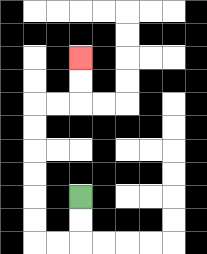{'start': '[3, 8]', 'end': '[3, 2]', 'path_directions': 'D,D,L,L,U,U,U,U,U,U,R,R,U,U', 'path_coordinates': '[[3, 8], [3, 9], [3, 10], [2, 10], [1, 10], [1, 9], [1, 8], [1, 7], [1, 6], [1, 5], [1, 4], [2, 4], [3, 4], [3, 3], [3, 2]]'}